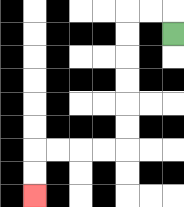{'start': '[7, 1]', 'end': '[1, 8]', 'path_directions': 'U,L,L,D,D,D,D,D,D,L,L,L,L,D,D', 'path_coordinates': '[[7, 1], [7, 0], [6, 0], [5, 0], [5, 1], [5, 2], [5, 3], [5, 4], [5, 5], [5, 6], [4, 6], [3, 6], [2, 6], [1, 6], [1, 7], [1, 8]]'}